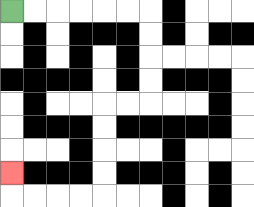{'start': '[0, 0]', 'end': '[0, 7]', 'path_directions': 'R,R,R,R,R,R,D,D,D,D,L,L,D,D,D,D,L,L,L,L,U', 'path_coordinates': '[[0, 0], [1, 0], [2, 0], [3, 0], [4, 0], [5, 0], [6, 0], [6, 1], [6, 2], [6, 3], [6, 4], [5, 4], [4, 4], [4, 5], [4, 6], [4, 7], [4, 8], [3, 8], [2, 8], [1, 8], [0, 8], [0, 7]]'}